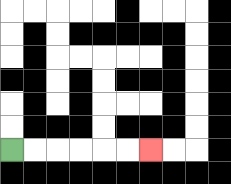{'start': '[0, 6]', 'end': '[6, 6]', 'path_directions': 'R,R,R,R,R,R', 'path_coordinates': '[[0, 6], [1, 6], [2, 6], [3, 6], [4, 6], [5, 6], [6, 6]]'}